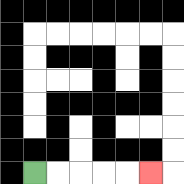{'start': '[1, 7]', 'end': '[6, 7]', 'path_directions': 'R,R,R,R,R', 'path_coordinates': '[[1, 7], [2, 7], [3, 7], [4, 7], [5, 7], [6, 7]]'}